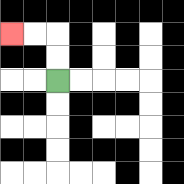{'start': '[2, 3]', 'end': '[0, 1]', 'path_directions': 'U,U,L,L', 'path_coordinates': '[[2, 3], [2, 2], [2, 1], [1, 1], [0, 1]]'}